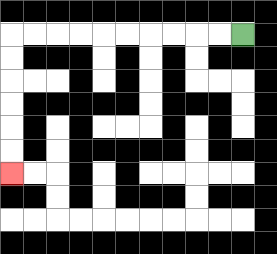{'start': '[10, 1]', 'end': '[0, 7]', 'path_directions': 'L,L,L,L,L,L,L,L,L,L,D,D,D,D,D,D', 'path_coordinates': '[[10, 1], [9, 1], [8, 1], [7, 1], [6, 1], [5, 1], [4, 1], [3, 1], [2, 1], [1, 1], [0, 1], [0, 2], [0, 3], [0, 4], [0, 5], [0, 6], [0, 7]]'}